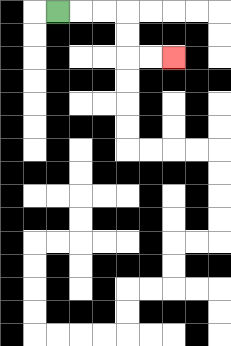{'start': '[2, 0]', 'end': '[7, 2]', 'path_directions': 'R,R,R,D,D,R,R', 'path_coordinates': '[[2, 0], [3, 0], [4, 0], [5, 0], [5, 1], [5, 2], [6, 2], [7, 2]]'}